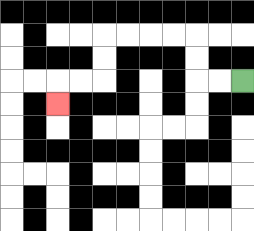{'start': '[10, 3]', 'end': '[2, 4]', 'path_directions': 'L,L,U,U,L,L,L,L,D,D,L,L,D', 'path_coordinates': '[[10, 3], [9, 3], [8, 3], [8, 2], [8, 1], [7, 1], [6, 1], [5, 1], [4, 1], [4, 2], [4, 3], [3, 3], [2, 3], [2, 4]]'}